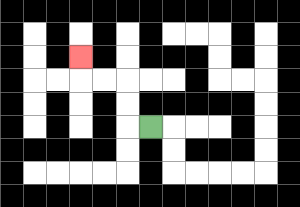{'start': '[6, 5]', 'end': '[3, 2]', 'path_directions': 'L,U,U,L,L,U', 'path_coordinates': '[[6, 5], [5, 5], [5, 4], [5, 3], [4, 3], [3, 3], [3, 2]]'}